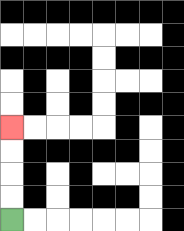{'start': '[0, 9]', 'end': '[0, 5]', 'path_directions': 'U,U,U,U', 'path_coordinates': '[[0, 9], [0, 8], [0, 7], [0, 6], [0, 5]]'}